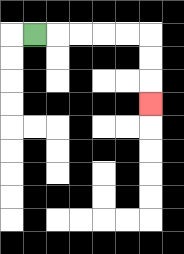{'start': '[1, 1]', 'end': '[6, 4]', 'path_directions': 'R,R,R,R,R,D,D,D', 'path_coordinates': '[[1, 1], [2, 1], [3, 1], [4, 1], [5, 1], [6, 1], [6, 2], [6, 3], [6, 4]]'}